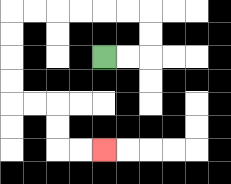{'start': '[4, 2]', 'end': '[4, 6]', 'path_directions': 'R,R,U,U,L,L,L,L,L,L,D,D,D,D,R,R,D,D,R,R', 'path_coordinates': '[[4, 2], [5, 2], [6, 2], [6, 1], [6, 0], [5, 0], [4, 0], [3, 0], [2, 0], [1, 0], [0, 0], [0, 1], [0, 2], [0, 3], [0, 4], [1, 4], [2, 4], [2, 5], [2, 6], [3, 6], [4, 6]]'}